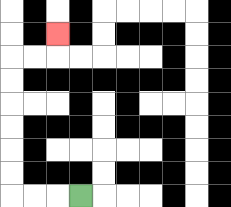{'start': '[3, 8]', 'end': '[2, 1]', 'path_directions': 'L,L,L,U,U,U,U,U,U,R,R,U', 'path_coordinates': '[[3, 8], [2, 8], [1, 8], [0, 8], [0, 7], [0, 6], [0, 5], [0, 4], [0, 3], [0, 2], [1, 2], [2, 2], [2, 1]]'}